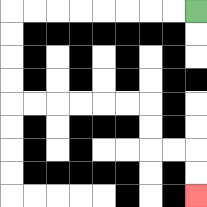{'start': '[8, 0]', 'end': '[8, 8]', 'path_directions': 'L,L,L,L,L,L,L,L,D,D,D,D,R,R,R,R,R,R,D,D,R,R,D,D', 'path_coordinates': '[[8, 0], [7, 0], [6, 0], [5, 0], [4, 0], [3, 0], [2, 0], [1, 0], [0, 0], [0, 1], [0, 2], [0, 3], [0, 4], [1, 4], [2, 4], [3, 4], [4, 4], [5, 4], [6, 4], [6, 5], [6, 6], [7, 6], [8, 6], [8, 7], [8, 8]]'}